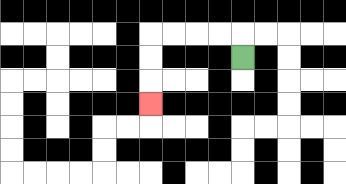{'start': '[10, 2]', 'end': '[6, 4]', 'path_directions': 'U,L,L,L,L,D,D,D', 'path_coordinates': '[[10, 2], [10, 1], [9, 1], [8, 1], [7, 1], [6, 1], [6, 2], [6, 3], [6, 4]]'}